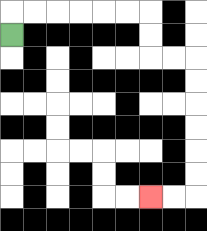{'start': '[0, 1]', 'end': '[6, 8]', 'path_directions': 'U,R,R,R,R,R,R,D,D,R,R,D,D,D,D,D,D,L,L', 'path_coordinates': '[[0, 1], [0, 0], [1, 0], [2, 0], [3, 0], [4, 0], [5, 0], [6, 0], [6, 1], [6, 2], [7, 2], [8, 2], [8, 3], [8, 4], [8, 5], [8, 6], [8, 7], [8, 8], [7, 8], [6, 8]]'}